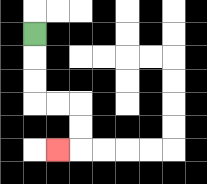{'start': '[1, 1]', 'end': '[2, 6]', 'path_directions': 'D,D,D,R,R,D,D,L', 'path_coordinates': '[[1, 1], [1, 2], [1, 3], [1, 4], [2, 4], [3, 4], [3, 5], [3, 6], [2, 6]]'}